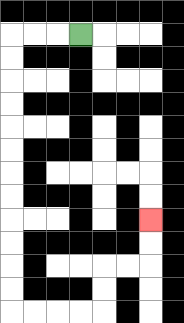{'start': '[3, 1]', 'end': '[6, 9]', 'path_directions': 'L,L,L,D,D,D,D,D,D,D,D,D,D,D,D,R,R,R,R,U,U,R,R,U,U', 'path_coordinates': '[[3, 1], [2, 1], [1, 1], [0, 1], [0, 2], [0, 3], [0, 4], [0, 5], [0, 6], [0, 7], [0, 8], [0, 9], [0, 10], [0, 11], [0, 12], [0, 13], [1, 13], [2, 13], [3, 13], [4, 13], [4, 12], [4, 11], [5, 11], [6, 11], [6, 10], [6, 9]]'}